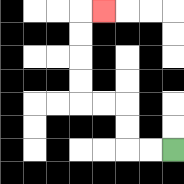{'start': '[7, 6]', 'end': '[4, 0]', 'path_directions': 'L,L,U,U,L,L,U,U,U,U,R', 'path_coordinates': '[[7, 6], [6, 6], [5, 6], [5, 5], [5, 4], [4, 4], [3, 4], [3, 3], [3, 2], [3, 1], [3, 0], [4, 0]]'}